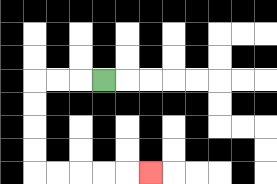{'start': '[4, 3]', 'end': '[6, 7]', 'path_directions': 'L,L,L,D,D,D,D,R,R,R,R,R', 'path_coordinates': '[[4, 3], [3, 3], [2, 3], [1, 3], [1, 4], [1, 5], [1, 6], [1, 7], [2, 7], [3, 7], [4, 7], [5, 7], [6, 7]]'}